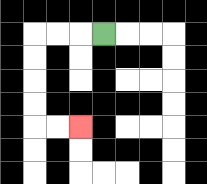{'start': '[4, 1]', 'end': '[3, 5]', 'path_directions': 'L,L,L,D,D,D,D,R,R', 'path_coordinates': '[[4, 1], [3, 1], [2, 1], [1, 1], [1, 2], [1, 3], [1, 4], [1, 5], [2, 5], [3, 5]]'}